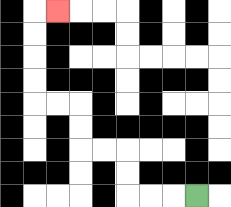{'start': '[8, 8]', 'end': '[2, 0]', 'path_directions': 'L,L,L,U,U,L,L,U,U,L,L,U,U,U,U,R', 'path_coordinates': '[[8, 8], [7, 8], [6, 8], [5, 8], [5, 7], [5, 6], [4, 6], [3, 6], [3, 5], [3, 4], [2, 4], [1, 4], [1, 3], [1, 2], [1, 1], [1, 0], [2, 0]]'}